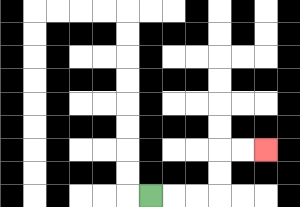{'start': '[6, 8]', 'end': '[11, 6]', 'path_directions': 'R,R,R,U,U,R,R', 'path_coordinates': '[[6, 8], [7, 8], [8, 8], [9, 8], [9, 7], [9, 6], [10, 6], [11, 6]]'}